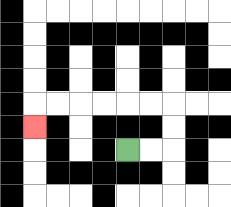{'start': '[5, 6]', 'end': '[1, 5]', 'path_directions': 'R,R,U,U,L,L,L,L,L,L,D', 'path_coordinates': '[[5, 6], [6, 6], [7, 6], [7, 5], [7, 4], [6, 4], [5, 4], [4, 4], [3, 4], [2, 4], [1, 4], [1, 5]]'}